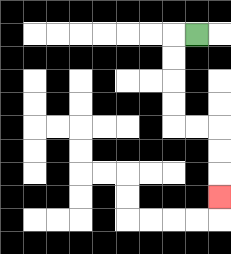{'start': '[8, 1]', 'end': '[9, 8]', 'path_directions': 'L,D,D,D,D,R,R,D,D,D', 'path_coordinates': '[[8, 1], [7, 1], [7, 2], [7, 3], [7, 4], [7, 5], [8, 5], [9, 5], [9, 6], [9, 7], [9, 8]]'}